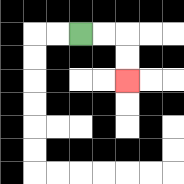{'start': '[3, 1]', 'end': '[5, 3]', 'path_directions': 'R,R,D,D', 'path_coordinates': '[[3, 1], [4, 1], [5, 1], [5, 2], [5, 3]]'}